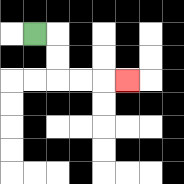{'start': '[1, 1]', 'end': '[5, 3]', 'path_directions': 'R,D,D,R,R,R', 'path_coordinates': '[[1, 1], [2, 1], [2, 2], [2, 3], [3, 3], [4, 3], [5, 3]]'}